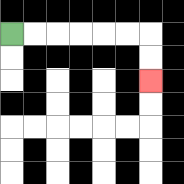{'start': '[0, 1]', 'end': '[6, 3]', 'path_directions': 'R,R,R,R,R,R,D,D', 'path_coordinates': '[[0, 1], [1, 1], [2, 1], [3, 1], [4, 1], [5, 1], [6, 1], [6, 2], [6, 3]]'}